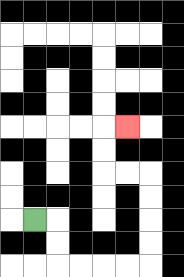{'start': '[1, 9]', 'end': '[5, 5]', 'path_directions': 'R,D,D,R,R,R,R,U,U,U,U,L,L,U,U,R', 'path_coordinates': '[[1, 9], [2, 9], [2, 10], [2, 11], [3, 11], [4, 11], [5, 11], [6, 11], [6, 10], [6, 9], [6, 8], [6, 7], [5, 7], [4, 7], [4, 6], [4, 5], [5, 5]]'}